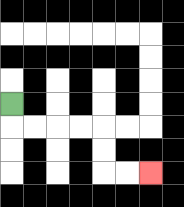{'start': '[0, 4]', 'end': '[6, 7]', 'path_directions': 'D,R,R,R,R,D,D,R,R', 'path_coordinates': '[[0, 4], [0, 5], [1, 5], [2, 5], [3, 5], [4, 5], [4, 6], [4, 7], [5, 7], [6, 7]]'}